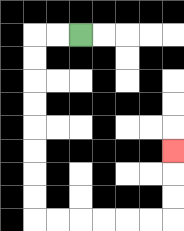{'start': '[3, 1]', 'end': '[7, 6]', 'path_directions': 'L,L,D,D,D,D,D,D,D,D,R,R,R,R,R,R,U,U,U', 'path_coordinates': '[[3, 1], [2, 1], [1, 1], [1, 2], [1, 3], [1, 4], [1, 5], [1, 6], [1, 7], [1, 8], [1, 9], [2, 9], [3, 9], [4, 9], [5, 9], [6, 9], [7, 9], [7, 8], [7, 7], [7, 6]]'}